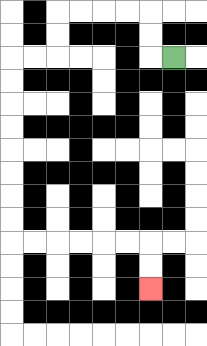{'start': '[7, 2]', 'end': '[6, 12]', 'path_directions': 'L,U,U,L,L,L,L,D,D,L,L,D,D,D,D,D,D,D,D,R,R,R,R,R,R,D,D', 'path_coordinates': '[[7, 2], [6, 2], [6, 1], [6, 0], [5, 0], [4, 0], [3, 0], [2, 0], [2, 1], [2, 2], [1, 2], [0, 2], [0, 3], [0, 4], [0, 5], [0, 6], [0, 7], [0, 8], [0, 9], [0, 10], [1, 10], [2, 10], [3, 10], [4, 10], [5, 10], [6, 10], [6, 11], [6, 12]]'}